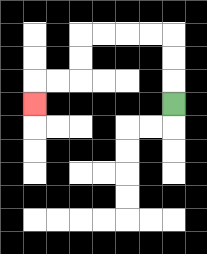{'start': '[7, 4]', 'end': '[1, 4]', 'path_directions': 'U,U,U,L,L,L,L,D,D,L,L,D', 'path_coordinates': '[[7, 4], [7, 3], [7, 2], [7, 1], [6, 1], [5, 1], [4, 1], [3, 1], [3, 2], [3, 3], [2, 3], [1, 3], [1, 4]]'}